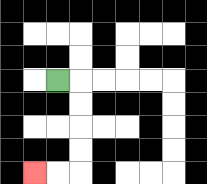{'start': '[2, 3]', 'end': '[1, 7]', 'path_directions': 'R,D,D,D,D,L,L', 'path_coordinates': '[[2, 3], [3, 3], [3, 4], [3, 5], [3, 6], [3, 7], [2, 7], [1, 7]]'}